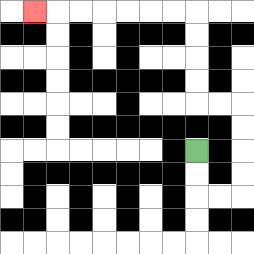{'start': '[8, 6]', 'end': '[1, 0]', 'path_directions': 'D,D,R,R,U,U,U,U,L,L,U,U,U,U,L,L,L,L,L,L,L', 'path_coordinates': '[[8, 6], [8, 7], [8, 8], [9, 8], [10, 8], [10, 7], [10, 6], [10, 5], [10, 4], [9, 4], [8, 4], [8, 3], [8, 2], [8, 1], [8, 0], [7, 0], [6, 0], [5, 0], [4, 0], [3, 0], [2, 0], [1, 0]]'}